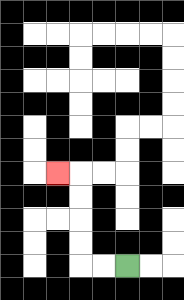{'start': '[5, 11]', 'end': '[2, 7]', 'path_directions': 'L,L,U,U,U,U,L', 'path_coordinates': '[[5, 11], [4, 11], [3, 11], [3, 10], [3, 9], [3, 8], [3, 7], [2, 7]]'}